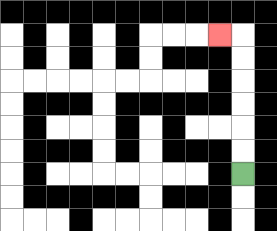{'start': '[10, 7]', 'end': '[9, 1]', 'path_directions': 'U,U,U,U,U,U,L', 'path_coordinates': '[[10, 7], [10, 6], [10, 5], [10, 4], [10, 3], [10, 2], [10, 1], [9, 1]]'}